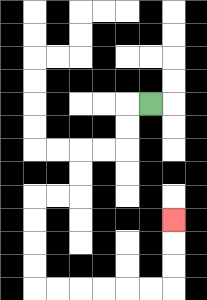{'start': '[6, 4]', 'end': '[7, 9]', 'path_directions': 'L,D,D,L,L,D,D,L,L,D,D,D,D,R,R,R,R,R,R,U,U,U', 'path_coordinates': '[[6, 4], [5, 4], [5, 5], [5, 6], [4, 6], [3, 6], [3, 7], [3, 8], [2, 8], [1, 8], [1, 9], [1, 10], [1, 11], [1, 12], [2, 12], [3, 12], [4, 12], [5, 12], [6, 12], [7, 12], [7, 11], [7, 10], [7, 9]]'}